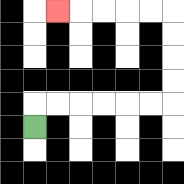{'start': '[1, 5]', 'end': '[2, 0]', 'path_directions': 'U,R,R,R,R,R,R,U,U,U,U,L,L,L,L,L', 'path_coordinates': '[[1, 5], [1, 4], [2, 4], [3, 4], [4, 4], [5, 4], [6, 4], [7, 4], [7, 3], [7, 2], [7, 1], [7, 0], [6, 0], [5, 0], [4, 0], [3, 0], [2, 0]]'}